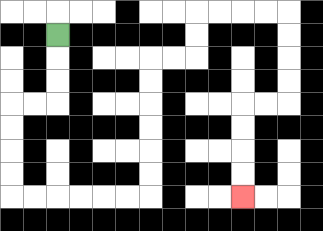{'start': '[2, 1]', 'end': '[10, 8]', 'path_directions': 'D,D,D,L,L,D,D,D,D,R,R,R,R,R,R,U,U,U,U,U,U,R,R,U,U,R,R,R,R,D,D,D,D,L,L,D,D,D,D', 'path_coordinates': '[[2, 1], [2, 2], [2, 3], [2, 4], [1, 4], [0, 4], [0, 5], [0, 6], [0, 7], [0, 8], [1, 8], [2, 8], [3, 8], [4, 8], [5, 8], [6, 8], [6, 7], [6, 6], [6, 5], [6, 4], [6, 3], [6, 2], [7, 2], [8, 2], [8, 1], [8, 0], [9, 0], [10, 0], [11, 0], [12, 0], [12, 1], [12, 2], [12, 3], [12, 4], [11, 4], [10, 4], [10, 5], [10, 6], [10, 7], [10, 8]]'}